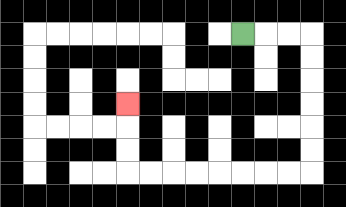{'start': '[10, 1]', 'end': '[5, 4]', 'path_directions': 'R,R,R,D,D,D,D,D,D,L,L,L,L,L,L,L,L,U,U,U', 'path_coordinates': '[[10, 1], [11, 1], [12, 1], [13, 1], [13, 2], [13, 3], [13, 4], [13, 5], [13, 6], [13, 7], [12, 7], [11, 7], [10, 7], [9, 7], [8, 7], [7, 7], [6, 7], [5, 7], [5, 6], [5, 5], [5, 4]]'}